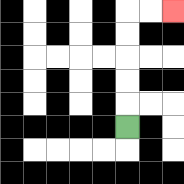{'start': '[5, 5]', 'end': '[7, 0]', 'path_directions': 'U,U,U,U,U,R,R', 'path_coordinates': '[[5, 5], [5, 4], [5, 3], [5, 2], [5, 1], [5, 0], [6, 0], [7, 0]]'}